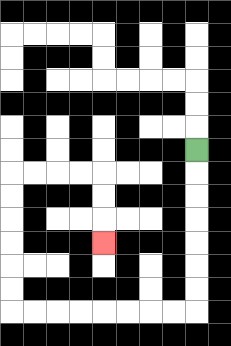{'start': '[8, 6]', 'end': '[4, 10]', 'path_directions': 'D,D,D,D,D,D,D,L,L,L,L,L,L,L,L,U,U,U,U,U,U,R,R,R,R,D,D,D', 'path_coordinates': '[[8, 6], [8, 7], [8, 8], [8, 9], [8, 10], [8, 11], [8, 12], [8, 13], [7, 13], [6, 13], [5, 13], [4, 13], [3, 13], [2, 13], [1, 13], [0, 13], [0, 12], [0, 11], [0, 10], [0, 9], [0, 8], [0, 7], [1, 7], [2, 7], [3, 7], [4, 7], [4, 8], [4, 9], [4, 10]]'}